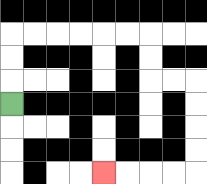{'start': '[0, 4]', 'end': '[4, 7]', 'path_directions': 'U,U,U,R,R,R,R,R,R,D,D,R,R,D,D,D,D,L,L,L,L', 'path_coordinates': '[[0, 4], [0, 3], [0, 2], [0, 1], [1, 1], [2, 1], [3, 1], [4, 1], [5, 1], [6, 1], [6, 2], [6, 3], [7, 3], [8, 3], [8, 4], [8, 5], [8, 6], [8, 7], [7, 7], [6, 7], [5, 7], [4, 7]]'}